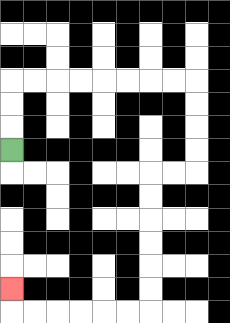{'start': '[0, 6]', 'end': '[0, 12]', 'path_directions': 'U,U,U,R,R,R,R,R,R,R,R,D,D,D,D,L,L,D,D,D,D,D,D,L,L,L,L,L,L,U', 'path_coordinates': '[[0, 6], [0, 5], [0, 4], [0, 3], [1, 3], [2, 3], [3, 3], [4, 3], [5, 3], [6, 3], [7, 3], [8, 3], [8, 4], [8, 5], [8, 6], [8, 7], [7, 7], [6, 7], [6, 8], [6, 9], [6, 10], [6, 11], [6, 12], [6, 13], [5, 13], [4, 13], [3, 13], [2, 13], [1, 13], [0, 13], [0, 12]]'}